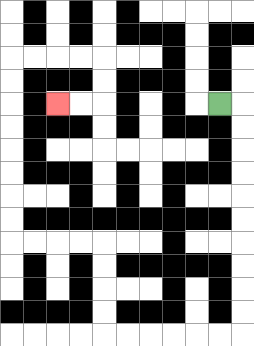{'start': '[9, 4]', 'end': '[2, 4]', 'path_directions': 'R,D,D,D,D,D,D,D,D,D,D,L,L,L,L,L,L,U,U,U,U,L,L,L,L,U,U,U,U,U,U,U,U,R,R,R,R,D,D,L,L', 'path_coordinates': '[[9, 4], [10, 4], [10, 5], [10, 6], [10, 7], [10, 8], [10, 9], [10, 10], [10, 11], [10, 12], [10, 13], [10, 14], [9, 14], [8, 14], [7, 14], [6, 14], [5, 14], [4, 14], [4, 13], [4, 12], [4, 11], [4, 10], [3, 10], [2, 10], [1, 10], [0, 10], [0, 9], [0, 8], [0, 7], [0, 6], [0, 5], [0, 4], [0, 3], [0, 2], [1, 2], [2, 2], [3, 2], [4, 2], [4, 3], [4, 4], [3, 4], [2, 4]]'}